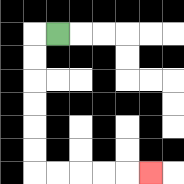{'start': '[2, 1]', 'end': '[6, 7]', 'path_directions': 'L,D,D,D,D,D,D,R,R,R,R,R', 'path_coordinates': '[[2, 1], [1, 1], [1, 2], [1, 3], [1, 4], [1, 5], [1, 6], [1, 7], [2, 7], [3, 7], [4, 7], [5, 7], [6, 7]]'}